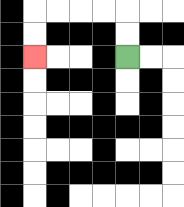{'start': '[5, 2]', 'end': '[1, 2]', 'path_directions': 'U,U,L,L,L,L,D,D', 'path_coordinates': '[[5, 2], [5, 1], [5, 0], [4, 0], [3, 0], [2, 0], [1, 0], [1, 1], [1, 2]]'}